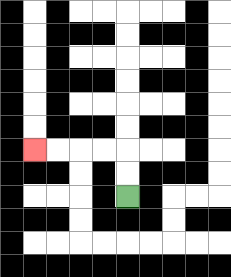{'start': '[5, 8]', 'end': '[1, 6]', 'path_directions': 'U,U,L,L,L,L', 'path_coordinates': '[[5, 8], [5, 7], [5, 6], [4, 6], [3, 6], [2, 6], [1, 6]]'}